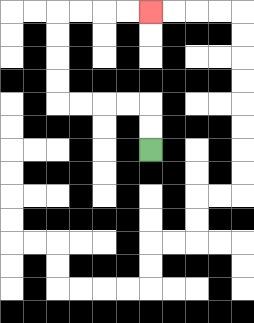{'start': '[6, 6]', 'end': '[6, 0]', 'path_directions': 'U,U,L,L,L,L,U,U,U,U,R,R,R,R', 'path_coordinates': '[[6, 6], [6, 5], [6, 4], [5, 4], [4, 4], [3, 4], [2, 4], [2, 3], [2, 2], [2, 1], [2, 0], [3, 0], [4, 0], [5, 0], [6, 0]]'}